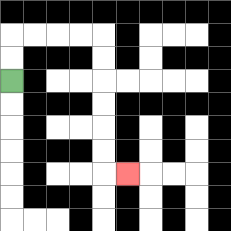{'start': '[0, 3]', 'end': '[5, 7]', 'path_directions': 'U,U,R,R,R,R,D,D,D,D,D,D,R', 'path_coordinates': '[[0, 3], [0, 2], [0, 1], [1, 1], [2, 1], [3, 1], [4, 1], [4, 2], [4, 3], [4, 4], [4, 5], [4, 6], [4, 7], [5, 7]]'}